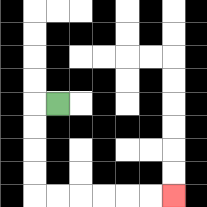{'start': '[2, 4]', 'end': '[7, 8]', 'path_directions': 'L,D,D,D,D,R,R,R,R,R,R', 'path_coordinates': '[[2, 4], [1, 4], [1, 5], [1, 6], [1, 7], [1, 8], [2, 8], [3, 8], [4, 8], [5, 8], [6, 8], [7, 8]]'}